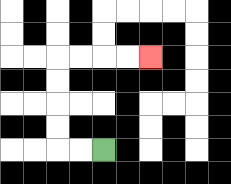{'start': '[4, 6]', 'end': '[6, 2]', 'path_directions': 'L,L,U,U,U,U,R,R,R,R', 'path_coordinates': '[[4, 6], [3, 6], [2, 6], [2, 5], [2, 4], [2, 3], [2, 2], [3, 2], [4, 2], [5, 2], [6, 2]]'}